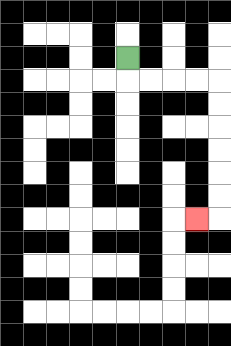{'start': '[5, 2]', 'end': '[8, 9]', 'path_directions': 'D,R,R,R,R,D,D,D,D,D,D,L', 'path_coordinates': '[[5, 2], [5, 3], [6, 3], [7, 3], [8, 3], [9, 3], [9, 4], [9, 5], [9, 6], [9, 7], [9, 8], [9, 9], [8, 9]]'}